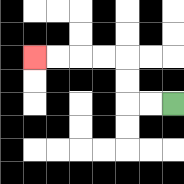{'start': '[7, 4]', 'end': '[1, 2]', 'path_directions': 'L,L,U,U,L,L,L,L', 'path_coordinates': '[[7, 4], [6, 4], [5, 4], [5, 3], [5, 2], [4, 2], [3, 2], [2, 2], [1, 2]]'}